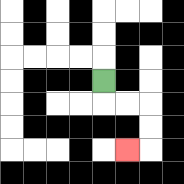{'start': '[4, 3]', 'end': '[5, 6]', 'path_directions': 'D,R,R,D,D,L', 'path_coordinates': '[[4, 3], [4, 4], [5, 4], [6, 4], [6, 5], [6, 6], [5, 6]]'}